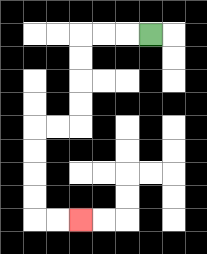{'start': '[6, 1]', 'end': '[3, 9]', 'path_directions': 'L,L,L,D,D,D,D,L,L,D,D,D,D,R,R', 'path_coordinates': '[[6, 1], [5, 1], [4, 1], [3, 1], [3, 2], [3, 3], [3, 4], [3, 5], [2, 5], [1, 5], [1, 6], [1, 7], [1, 8], [1, 9], [2, 9], [3, 9]]'}